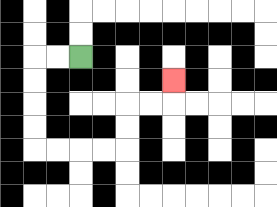{'start': '[3, 2]', 'end': '[7, 3]', 'path_directions': 'L,L,D,D,D,D,R,R,R,R,U,U,R,R,U', 'path_coordinates': '[[3, 2], [2, 2], [1, 2], [1, 3], [1, 4], [1, 5], [1, 6], [2, 6], [3, 6], [4, 6], [5, 6], [5, 5], [5, 4], [6, 4], [7, 4], [7, 3]]'}